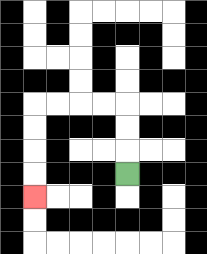{'start': '[5, 7]', 'end': '[1, 8]', 'path_directions': 'U,U,U,L,L,L,L,D,D,D,D', 'path_coordinates': '[[5, 7], [5, 6], [5, 5], [5, 4], [4, 4], [3, 4], [2, 4], [1, 4], [1, 5], [1, 6], [1, 7], [1, 8]]'}